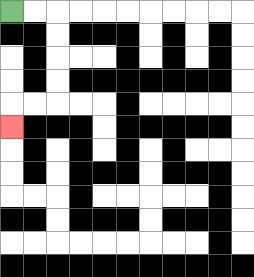{'start': '[0, 0]', 'end': '[0, 5]', 'path_directions': 'R,R,D,D,D,D,L,L,D', 'path_coordinates': '[[0, 0], [1, 0], [2, 0], [2, 1], [2, 2], [2, 3], [2, 4], [1, 4], [0, 4], [0, 5]]'}